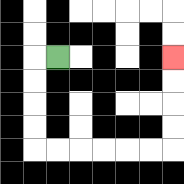{'start': '[2, 2]', 'end': '[7, 2]', 'path_directions': 'L,D,D,D,D,R,R,R,R,R,R,U,U,U,U', 'path_coordinates': '[[2, 2], [1, 2], [1, 3], [1, 4], [1, 5], [1, 6], [2, 6], [3, 6], [4, 6], [5, 6], [6, 6], [7, 6], [7, 5], [7, 4], [7, 3], [7, 2]]'}